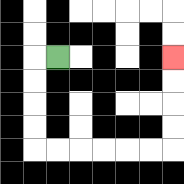{'start': '[2, 2]', 'end': '[7, 2]', 'path_directions': 'L,D,D,D,D,R,R,R,R,R,R,U,U,U,U', 'path_coordinates': '[[2, 2], [1, 2], [1, 3], [1, 4], [1, 5], [1, 6], [2, 6], [3, 6], [4, 6], [5, 6], [6, 6], [7, 6], [7, 5], [7, 4], [7, 3], [7, 2]]'}